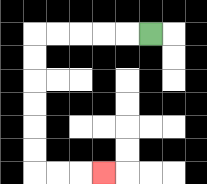{'start': '[6, 1]', 'end': '[4, 7]', 'path_directions': 'L,L,L,L,L,D,D,D,D,D,D,R,R,R', 'path_coordinates': '[[6, 1], [5, 1], [4, 1], [3, 1], [2, 1], [1, 1], [1, 2], [1, 3], [1, 4], [1, 5], [1, 6], [1, 7], [2, 7], [3, 7], [4, 7]]'}